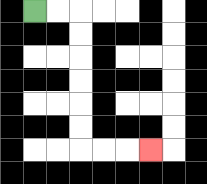{'start': '[1, 0]', 'end': '[6, 6]', 'path_directions': 'R,R,D,D,D,D,D,D,R,R,R', 'path_coordinates': '[[1, 0], [2, 0], [3, 0], [3, 1], [3, 2], [3, 3], [3, 4], [3, 5], [3, 6], [4, 6], [5, 6], [6, 6]]'}